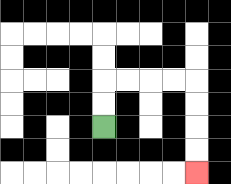{'start': '[4, 5]', 'end': '[8, 7]', 'path_directions': 'U,U,R,R,R,R,D,D,D,D', 'path_coordinates': '[[4, 5], [4, 4], [4, 3], [5, 3], [6, 3], [7, 3], [8, 3], [8, 4], [8, 5], [8, 6], [8, 7]]'}